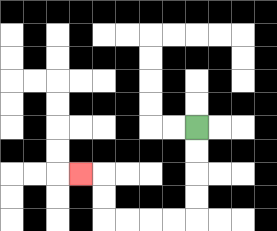{'start': '[8, 5]', 'end': '[3, 7]', 'path_directions': 'D,D,D,D,L,L,L,L,U,U,L', 'path_coordinates': '[[8, 5], [8, 6], [8, 7], [8, 8], [8, 9], [7, 9], [6, 9], [5, 9], [4, 9], [4, 8], [4, 7], [3, 7]]'}